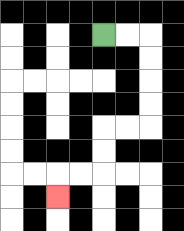{'start': '[4, 1]', 'end': '[2, 8]', 'path_directions': 'R,R,D,D,D,D,L,L,D,D,L,L,D', 'path_coordinates': '[[4, 1], [5, 1], [6, 1], [6, 2], [6, 3], [6, 4], [6, 5], [5, 5], [4, 5], [4, 6], [4, 7], [3, 7], [2, 7], [2, 8]]'}